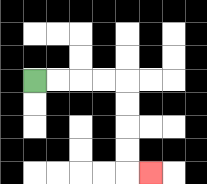{'start': '[1, 3]', 'end': '[6, 7]', 'path_directions': 'R,R,R,R,D,D,D,D,R', 'path_coordinates': '[[1, 3], [2, 3], [3, 3], [4, 3], [5, 3], [5, 4], [5, 5], [5, 6], [5, 7], [6, 7]]'}